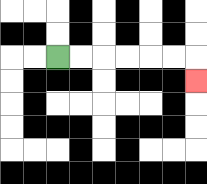{'start': '[2, 2]', 'end': '[8, 3]', 'path_directions': 'R,R,R,R,R,R,D', 'path_coordinates': '[[2, 2], [3, 2], [4, 2], [5, 2], [6, 2], [7, 2], [8, 2], [8, 3]]'}